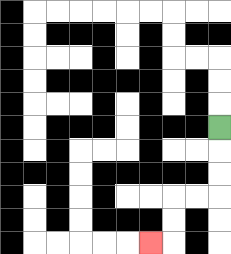{'start': '[9, 5]', 'end': '[6, 10]', 'path_directions': 'D,D,D,L,L,D,D,L', 'path_coordinates': '[[9, 5], [9, 6], [9, 7], [9, 8], [8, 8], [7, 8], [7, 9], [7, 10], [6, 10]]'}